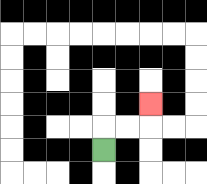{'start': '[4, 6]', 'end': '[6, 4]', 'path_directions': 'U,R,R,U', 'path_coordinates': '[[4, 6], [4, 5], [5, 5], [6, 5], [6, 4]]'}